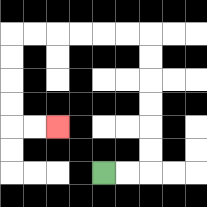{'start': '[4, 7]', 'end': '[2, 5]', 'path_directions': 'R,R,U,U,U,U,U,U,L,L,L,L,L,L,D,D,D,D,R,R', 'path_coordinates': '[[4, 7], [5, 7], [6, 7], [6, 6], [6, 5], [6, 4], [6, 3], [6, 2], [6, 1], [5, 1], [4, 1], [3, 1], [2, 1], [1, 1], [0, 1], [0, 2], [0, 3], [0, 4], [0, 5], [1, 5], [2, 5]]'}